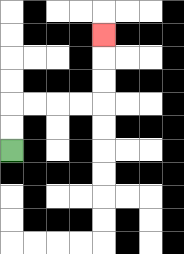{'start': '[0, 6]', 'end': '[4, 1]', 'path_directions': 'U,U,R,R,R,R,U,U,U', 'path_coordinates': '[[0, 6], [0, 5], [0, 4], [1, 4], [2, 4], [3, 4], [4, 4], [4, 3], [4, 2], [4, 1]]'}